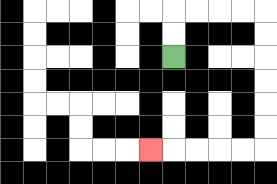{'start': '[7, 2]', 'end': '[6, 6]', 'path_directions': 'U,U,R,R,R,R,D,D,D,D,D,D,L,L,L,L,L', 'path_coordinates': '[[7, 2], [7, 1], [7, 0], [8, 0], [9, 0], [10, 0], [11, 0], [11, 1], [11, 2], [11, 3], [11, 4], [11, 5], [11, 6], [10, 6], [9, 6], [8, 6], [7, 6], [6, 6]]'}